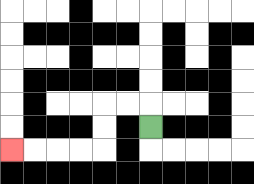{'start': '[6, 5]', 'end': '[0, 6]', 'path_directions': 'U,L,L,D,D,L,L,L,L', 'path_coordinates': '[[6, 5], [6, 4], [5, 4], [4, 4], [4, 5], [4, 6], [3, 6], [2, 6], [1, 6], [0, 6]]'}